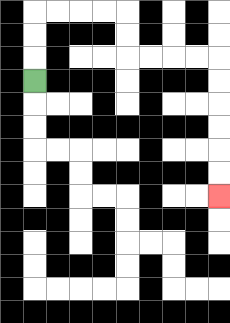{'start': '[1, 3]', 'end': '[9, 8]', 'path_directions': 'U,U,U,R,R,R,R,D,D,R,R,R,R,D,D,D,D,D,D', 'path_coordinates': '[[1, 3], [1, 2], [1, 1], [1, 0], [2, 0], [3, 0], [4, 0], [5, 0], [5, 1], [5, 2], [6, 2], [7, 2], [8, 2], [9, 2], [9, 3], [9, 4], [9, 5], [9, 6], [9, 7], [9, 8]]'}